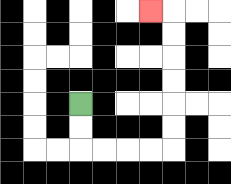{'start': '[3, 4]', 'end': '[6, 0]', 'path_directions': 'D,D,R,R,R,R,U,U,U,U,U,U,L', 'path_coordinates': '[[3, 4], [3, 5], [3, 6], [4, 6], [5, 6], [6, 6], [7, 6], [7, 5], [7, 4], [7, 3], [7, 2], [7, 1], [7, 0], [6, 0]]'}